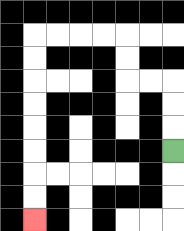{'start': '[7, 6]', 'end': '[1, 9]', 'path_directions': 'U,U,U,L,L,U,U,L,L,L,L,D,D,D,D,D,D,D,D', 'path_coordinates': '[[7, 6], [7, 5], [7, 4], [7, 3], [6, 3], [5, 3], [5, 2], [5, 1], [4, 1], [3, 1], [2, 1], [1, 1], [1, 2], [1, 3], [1, 4], [1, 5], [1, 6], [1, 7], [1, 8], [1, 9]]'}